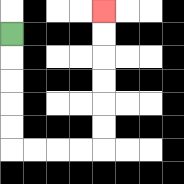{'start': '[0, 1]', 'end': '[4, 0]', 'path_directions': 'D,D,D,D,D,R,R,R,R,U,U,U,U,U,U', 'path_coordinates': '[[0, 1], [0, 2], [0, 3], [0, 4], [0, 5], [0, 6], [1, 6], [2, 6], [3, 6], [4, 6], [4, 5], [4, 4], [4, 3], [4, 2], [4, 1], [4, 0]]'}